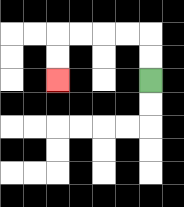{'start': '[6, 3]', 'end': '[2, 3]', 'path_directions': 'U,U,L,L,L,L,D,D', 'path_coordinates': '[[6, 3], [6, 2], [6, 1], [5, 1], [4, 1], [3, 1], [2, 1], [2, 2], [2, 3]]'}